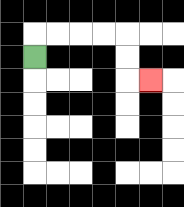{'start': '[1, 2]', 'end': '[6, 3]', 'path_directions': 'U,R,R,R,R,D,D,R', 'path_coordinates': '[[1, 2], [1, 1], [2, 1], [3, 1], [4, 1], [5, 1], [5, 2], [5, 3], [6, 3]]'}